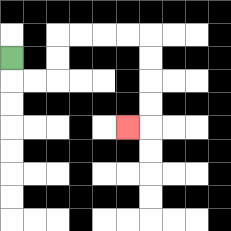{'start': '[0, 2]', 'end': '[5, 5]', 'path_directions': 'D,R,R,U,U,R,R,R,R,D,D,D,D,L', 'path_coordinates': '[[0, 2], [0, 3], [1, 3], [2, 3], [2, 2], [2, 1], [3, 1], [4, 1], [5, 1], [6, 1], [6, 2], [6, 3], [6, 4], [6, 5], [5, 5]]'}